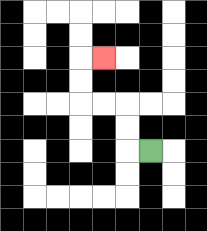{'start': '[6, 6]', 'end': '[4, 2]', 'path_directions': 'L,U,U,L,L,U,U,R', 'path_coordinates': '[[6, 6], [5, 6], [5, 5], [5, 4], [4, 4], [3, 4], [3, 3], [3, 2], [4, 2]]'}